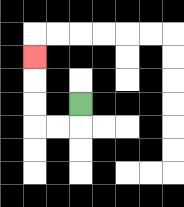{'start': '[3, 4]', 'end': '[1, 2]', 'path_directions': 'D,L,L,U,U,U', 'path_coordinates': '[[3, 4], [3, 5], [2, 5], [1, 5], [1, 4], [1, 3], [1, 2]]'}